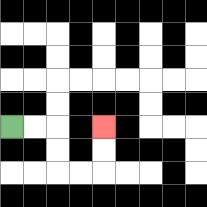{'start': '[0, 5]', 'end': '[4, 5]', 'path_directions': 'R,R,D,D,R,R,U,U', 'path_coordinates': '[[0, 5], [1, 5], [2, 5], [2, 6], [2, 7], [3, 7], [4, 7], [4, 6], [4, 5]]'}